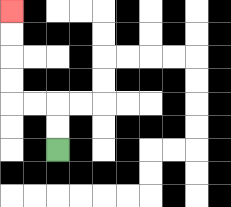{'start': '[2, 6]', 'end': '[0, 0]', 'path_directions': 'U,U,L,L,U,U,U,U', 'path_coordinates': '[[2, 6], [2, 5], [2, 4], [1, 4], [0, 4], [0, 3], [0, 2], [0, 1], [0, 0]]'}